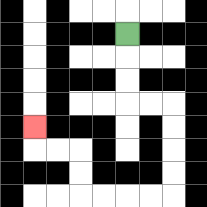{'start': '[5, 1]', 'end': '[1, 5]', 'path_directions': 'D,D,D,R,R,D,D,D,D,L,L,L,L,U,U,L,L,U', 'path_coordinates': '[[5, 1], [5, 2], [5, 3], [5, 4], [6, 4], [7, 4], [7, 5], [7, 6], [7, 7], [7, 8], [6, 8], [5, 8], [4, 8], [3, 8], [3, 7], [3, 6], [2, 6], [1, 6], [1, 5]]'}